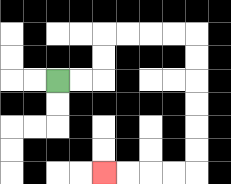{'start': '[2, 3]', 'end': '[4, 7]', 'path_directions': 'R,R,U,U,R,R,R,R,D,D,D,D,D,D,L,L,L,L', 'path_coordinates': '[[2, 3], [3, 3], [4, 3], [4, 2], [4, 1], [5, 1], [6, 1], [7, 1], [8, 1], [8, 2], [8, 3], [8, 4], [8, 5], [8, 6], [8, 7], [7, 7], [6, 7], [5, 7], [4, 7]]'}